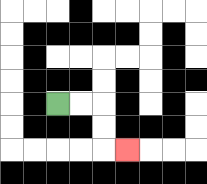{'start': '[2, 4]', 'end': '[5, 6]', 'path_directions': 'R,R,D,D,R', 'path_coordinates': '[[2, 4], [3, 4], [4, 4], [4, 5], [4, 6], [5, 6]]'}